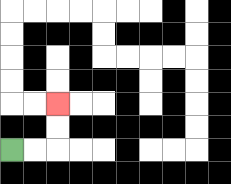{'start': '[0, 6]', 'end': '[2, 4]', 'path_directions': 'R,R,U,U', 'path_coordinates': '[[0, 6], [1, 6], [2, 6], [2, 5], [2, 4]]'}